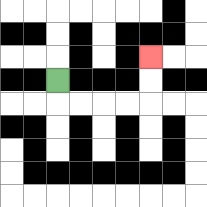{'start': '[2, 3]', 'end': '[6, 2]', 'path_directions': 'D,R,R,R,R,U,U', 'path_coordinates': '[[2, 3], [2, 4], [3, 4], [4, 4], [5, 4], [6, 4], [6, 3], [6, 2]]'}